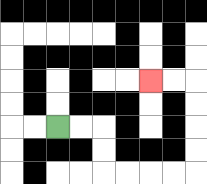{'start': '[2, 5]', 'end': '[6, 3]', 'path_directions': 'R,R,D,D,R,R,R,R,U,U,U,U,L,L', 'path_coordinates': '[[2, 5], [3, 5], [4, 5], [4, 6], [4, 7], [5, 7], [6, 7], [7, 7], [8, 7], [8, 6], [8, 5], [8, 4], [8, 3], [7, 3], [6, 3]]'}